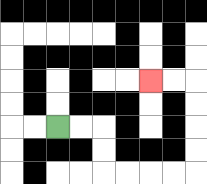{'start': '[2, 5]', 'end': '[6, 3]', 'path_directions': 'R,R,D,D,R,R,R,R,U,U,U,U,L,L', 'path_coordinates': '[[2, 5], [3, 5], [4, 5], [4, 6], [4, 7], [5, 7], [6, 7], [7, 7], [8, 7], [8, 6], [8, 5], [8, 4], [8, 3], [7, 3], [6, 3]]'}